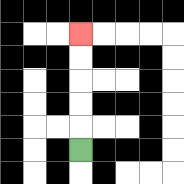{'start': '[3, 6]', 'end': '[3, 1]', 'path_directions': 'U,U,U,U,U', 'path_coordinates': '[[3, 6], [3, 5], [3, 4], [3, 3], [3, 2], [3, 1]]'}